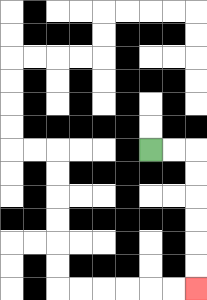{'start': '[6, 6]', 'end': '[8, 12]', 'path_directions': 'R,R,D,D,D,D,D,D', 'path_coordinates': '[[6, 6], [7, 6], [8, 6], [8, 7], [8, 8], [8, 9], [8, 10], [8, 11], [8, 12]]'}